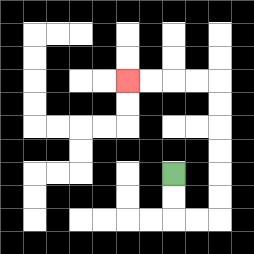{'start': '[7, 7]', 'end': '[5, 3]', 'path_directions': 'D,D,R,R,U,U,U,U,U,U,L,L,L,L', 'path_coordinates': '[[7, 7], [7, 8], [7, 9], [8, 9], [9, 9], [9, 8], [9, 7], [9, 6], [9, 5], [9, 4], [9, 3], [8, 3], [7, 3], [6, 3], [5, 3]]'}